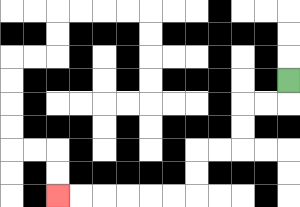{'start': '[12, 3]', 'end': '[2, 8]', 'path_directions': 'D,L,L,D,D,L,L,D,D,L,L,L,L,L,L', 'path_coordinates': '[[12, 3], [12, 4], [11, 4], [10, 4], [10, 5], [10, 6], [9, 6], [8, 6], [8, 7], [8, 8], [7, 8], [6, 8], [5, 8], [4, 8], [3, 8], [2, 8]]'}